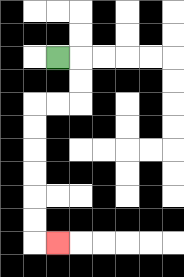{'start': '[2, 2]', 'end': '[2, 10]', 'path_directions': 'R,D,D,L,L,D,D,D,D,D,D,R', 'path_coordinates': '[[2, 2], [3, 2], [3, 3], [3, 4], [2, 4], [1, 4], [1, 5], [1, 6], [1, 7], [1, 8], [1, 9], [1, 10], [2, 10]]'}